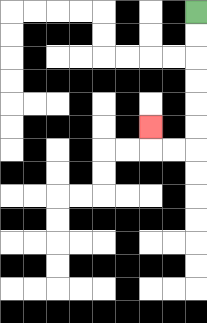{'start': '[8, 0]', 'end': '[6, 5]', 'path_directions': 'D,D,D,D,D,D,L,L,U', 'path_coordinates': '[[8, 0], [8, 1], [8, 2], [8, 3], [8, 4], [8, 5], [8, 6], [7, 6], [6, 6], [6, 5]]'}